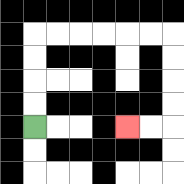{'start': '[1, 5]', 'end': '[5, 5]', 'path_directions': 'U,U,U,U,R,R,R,R,R,R,D,D,D,D,L,L', 'path_coordinates': '[[1, 5], [1, 4], [1, 3], [1, 2], [1, 1], [2, 1], [3, 1], [4, 1], [5, 1], [6, 1], [7, 1], [7, 2], [7, 3], [7, 4], [7, 5], [6, 5], [5, 5]]'}